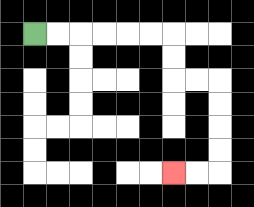{'start': '[1, 1]', 'end': '[7, 7]', 'path_directions': 'R,R,R,R,R,R,D,D,R,R,D,D,D,D,L,L', 'path_coordinates': '[[1, 1], [2, 1], [3, 1], [4, 1], [5, 1], [6, 1], [7, 1], [7, 2], [7, 3], [8, 3], [9, 3], [9, 4], [9, 5], [9, 6], [9, 7], [8, 7], [7, 7]]'}